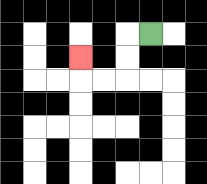{'start': '[6, 1]', 'end': '[3, 2]', 'path_directions': 'L,D,D,L,L,U', 'path_coordinates': '[[6, 1], [5, 1], [5, 2], [5, 3], [4, 3], [3, 3], [3, 2]]'}